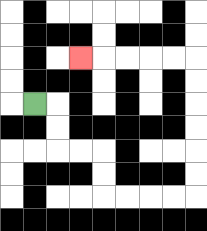{'start': '[1, 4]', 'end': '[3, 2]', 'path_directions': 'R,D,D,R,R,D,D,R,R,R,R,U,U,U,U,U,U,L,L,L,L,L', 'path_coordinates': '[[1, 4], [2, 4], [2, 5], [2, 6], [3, 6], [4, 6], [4, 7], [4, 8], [5, 8], [6, 8], [7, 8], [8, 8], [8, 7], [8, 6], [8, 5], [8, 4], [8, 3], [8, 2], [7, 2], [6, 2], [5, 2], [4, 2], [3, 2]]'}